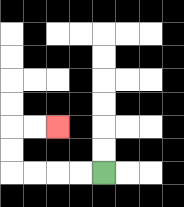{'start': '[4, 7]', 'end': '[2, 5]', 'path_directions': 'L,L,L,L,U,U,R,R', 'path_coordinates': '[[4, 7], [3, 7], [2, 7], [1, 7], [0, 7], [0, 6], [0, 5], [1, 5], [2, 5]]'}